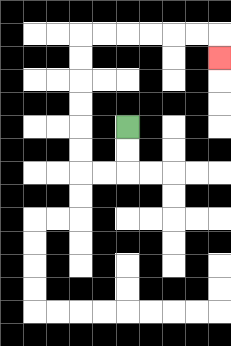{'start': '[5, 5]', 'end': '[9, 2]', 'path_directions': 'D,D,L,L,U,U,U,U,U,U,R,R,R,R,R,R,D', 'path_coordinates': '[[5, 5], [5, 6], [5, 7], [4, 7], [3, 7], [3, 6], [3, 5], [3, 4], [3, 3], [3, 2], [3, 1], [4, 1], [5, 1], [6, 1], [7, 1], [8, 1], [9, 1], [9, 2]]'}